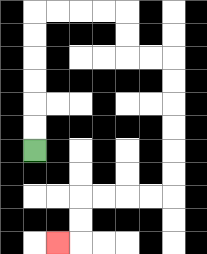{'start': '[1, 6]', 'end': '[2, 10]', 'path_directions': 'U,U,U,U,U,U,R,R,R,R,D,D,R,R,D,D,D,D,D,D,L,L,L,L,D,D,L', 'path_coordinates': '[[1, 6], [1, 5], [1, 4], [1, 3], [1, 2], [1, 1], [1, 0], [2, 0], [3, 0], [4, 0], [5, 0], [5, 1], [5, 2], [6, 2], [7, 2], [7, 3], [7, 4], [7, 5], [7, 6], [7, 7], [7, 8], [6, 8], [5, 8], [4, 8], [3, 8], [3, 9], [3, 10], [2, 10]]'}